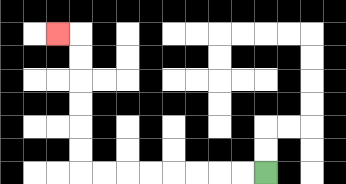{'start': '[11, 7]', 'end': '[2, 1]', 'path_directions': 'L,L,L,L,L,L,L,L,U,U,U,U,U,U,L', 'path_coordinates': '[[11, 7], [10, 7], [9, 7], [8, 7], [7, 7], [6, 7], [5, 7], [4, 7], [3, 7], [3, 6], [3, 5], [3, 4], [3, 3], [3, 2], [3, 1], [2, 1]]'}